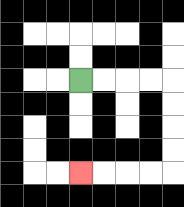{'start': '[3, 3]', 'end': '[3, 7]', 'path_directions': 'R,R,R,R,D,D,D,D,L,L,L,L', 'path_coordinates': '[[3, 3], [4, 3], [5, 3], [6, 3], [7, 3], [7, 4], [7, 5], [7, 6], [7, 7], [6, 7], [5, 7], [4, 7], [3, 7]]'}